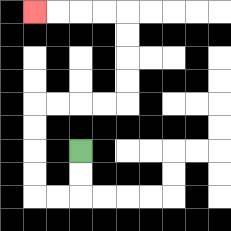{'start': '[3, 6]', 'end': '[1, 0]', 'path_directions': 'D,D,L,L,U,U,U,U,R,R,R,R,U,U,U,U,L,L,L,L', 'path_coordinates': '[[3, 6], [3, 7], [3, 8], [2, 8], [1, 8], [1, 7], [1, 6], [1, 5], [1, 4], [2, 4], [3, 4], [4, 4], [5, 4], [5, 3], [5, 2], [5, 1], [5, 0], [4, 0], [3, 0], [2, 0], [1, 0]]'}